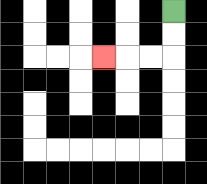{'start': '[7, 0]', 'end': '[4, 2]', 'path_directions': 'D,D,L,L,L', 'path_coordinates': '[[7, 0], [7, 1], [7, 2], [6, 2], [5, 2], [4, 2]]'}